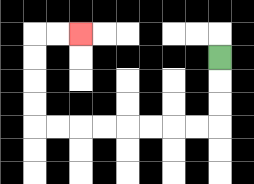{'start': '[9, 2]', 'end': '[3, 1]', 'path_directions': 'D,D,D,L,L,L,L,L,L,L,L,U,U,U,U,R,R', 'path_coordinates': '[[9, 2], [9, 3], [9, 4], [9, 5], [8, 5], [7, 5], [6, 5], [5, 5], [4, 5], [3, 5], [2, 5], [1, 5], [1, 4], [1, 3], [1, 2], [1, 1], [2, 1], [3, 1]]'}